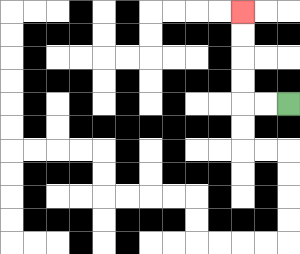{'start': '[12, 4]', 'end': '[10, 0]', 'path_directions': 'L,L,U,U,U,U', 'path_coordinates': '[[12, 4], [11, 4], [10, 4], [10, 3], [10, 2], [10, 1], [10, 0]]'}